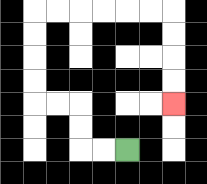{'start': '[5, 6]', 'end': '[7, 4]', 'path_directions': 'L,L,U,U,L,L,U,U,U,U,R,R,R,R,R,R,D,D,D,D', 'path_coordinates': '[[5, 6], [4, 6], [3, 6], [3, 5], [3, 4], [2, 4], [1, 4], [1, 3], [1, 2], [1, 1], [1, 0], [2, 0], [3, 0], [4, 0], [5, 0], [6, 0], [7, 0], [7, 1], [7, 2], [7, 3], [7, 4]]'}